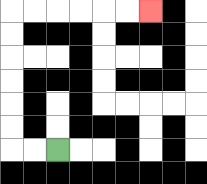{'start': '[2, 6]', 'end': '[6, 0]', 'path_directions': 'L,L,U,U,U,U,U,U,R,R,R,R,R,R', 'path_coordinates': '[[2, 6], [1, 6], [0, 6], [0, 5], [0, 4], [0, 3], [0, 2], [0, 1], [0, 0], [1, 0], [2, 0], [3, 0], [4, 0], [5, 0], [6, 0]]'}